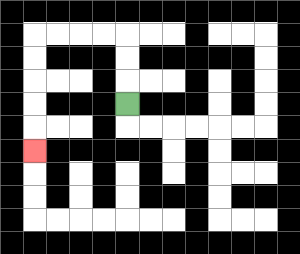{'start': '[5, 4]', 'end': '[1, 6]', 'path_directions': 'U,U,U,L,L,L,L,D,D,D,D,D', 'path_coordinates': '[[5, 4], [5, 3], [5, 2], [5, 1], [4, 1], [3, 1], [2, 1], [1, 1], [1, 2], [1, 3], [1, 4], [1, 5], [1, 6]]'}